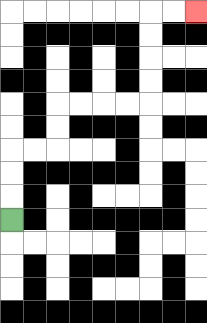{'start': '[0, 9]', 'end': '[8, 0]', 'path_directions': 'U,U,U,R,R,U,U,R,R,R,R,U,U,U,U,R,R', 'path_coordinates': '[[0, 9], [0, 8], [0, 7], [0, 6], [1, 6], [2, 6], [2, 5], [2, 4], [3, 4], [4, 4], [5, 4], [6, 4], [6, 3], [6, 2], [6, 1], [6, 0], [7, 0], [8, 0]]'}